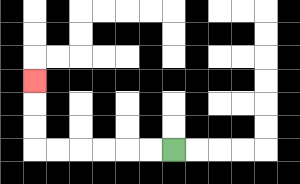{'start': '[7, 6]', 'end': '[1, 3]', 'path_directions': 'L,L,L,L,L,L,U,U,U', 'path_coordinates': '[[7, 6], [6, 6], [5, 6], [4, 6], [3, 6], [2, 6], [1, 6], [1, 5], [1, 4], [1, 3]]'}